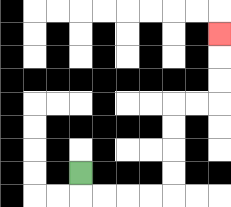{'start': '[3, 7]', 'end': '[9, 1]', 'path_directions': 'D,R,R,R,R,U,U,U,U,R,R,U,U,U', 'path_coordinates': '[[3, 7], [3, 8], [4, 8], [5, 8], [6, 8], [7, 8], [7, 7], [7, 6], [7, 5], [7, 4], [8, 4], [9, 4], [9, 3], [9, 2], [9, 1]]'}